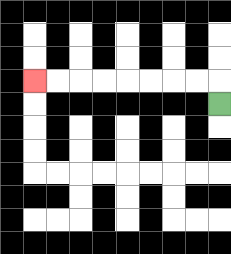{'start': '[9, 4]', 'end': '[1, 3]', 'path_directions': 'U,L,L,L,L,L,L,L,L', 'path_coordinates': '[[9, 4], [9, 3], [8, 3], [7, 3], [6, 3], [5, 3], [4, 3], [3, 3], [2, 3], [1, 3]]'}